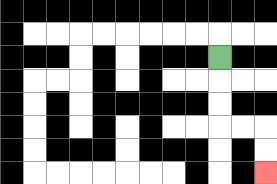{'start': '[9, 2]', 'end': '[11, 7]', 'path_directions': 'D,D,D,R,R,D,D', 'path_coordinates': '[[9, 2], [9, 3], [9, 4], [9, 5], [10, 5], [11, 5], [11, 6], [11, 7]]'}